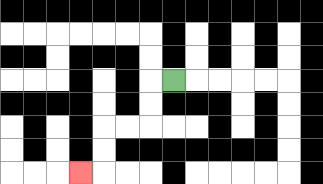{'start': '[7, 3]', 'end': '[3, 7]', 'path_directions': 'L,D,D,L,L,D,D,L', 'path_coordinates': '[[7, 3], [6, 3], [6, 4], [6, 5], [5, 5], [4, 5], [4, 6], [4, 7], [3, 7]]'}